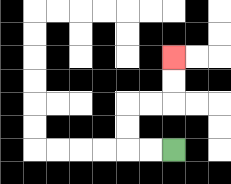{'start': '[7, 6]', 'end': '[7, 2]', 'path_directions': 'L,L,U,U,R,R,U,U', 'path_coordinates': '[[7, 6], [6, 6], [5, 6], [5, 5], [5, 4], [6, 4], [7, 4], [7, 3], [7, 2]]'}